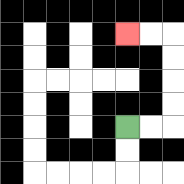{'start': '[5, 5]', 'end': '[5, 1]', 'path_directions': 'R,R,U,U,U,U,L,L', 'path_coordinates': '[[5, 5], [6, 5], [7, 5], [7, 4], [7, 3], [7, 2], [7, 1], [6, 1], [5, 1]]'}